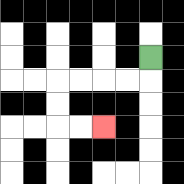{'start': '[6, 2]', 'end': '[4, 5]', 'path_directions': 'D,L,L,L,L,D,D,R,R', 'path_coordinates': '[[6, 2], [6, 3], [5, 3], [4, 3], [3, 3], [2, 3], [2, 4], [2, 5], [3, 5], [4, 5]]'}